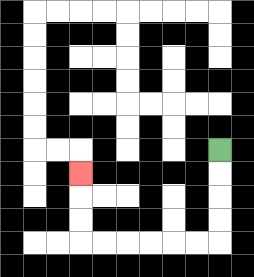{'start': '[9, 6]', 'end': '[3, 7]', 'path_directions': 'D,D,D,D,L,L,L,L,L,L,U,U,U', 'path_coordinates': '[[9, 6], [9, 7], [9, 8], [9, 9], [9, 10], [8, 10], [7, 10], [6, 10], [5, 10], [4, 10], [3, 10], [3, 9], [3, 8], [3, 7]]'}